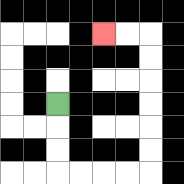{'start': '[2, 4]', 'end': '[4, 1]', 'path_directions': 'D,D,D,R,R,R,R,U,U,U,U,U,U,L,L', 'path_coordinates': '[[2, 4], [2, 5], [2, 6], [2, 7], [3, 7], [4, 7], [5, 7], [6, 7], [6, 6], [6, 5], [6, 4], [6, 3], [6, 2], [6, 1], [5, 1], [4, 1]]'}